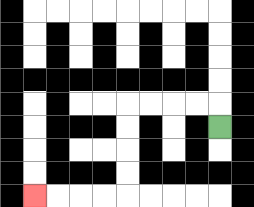{'start': '[9, 5]', 'end': '[1, 8]', 'path_directions': 'U,L,L,L,L,D,D,D,D,L,L,L,L', 'path_coordinates': '[[9, 5], [9, 4], [8, 4], [7, 4], [6, 4], [5, 4], [5, 5], [5, 6], [5, 7], [5, 8], [4, 8], [3, 8], [2, 8], [1, 8]]'}